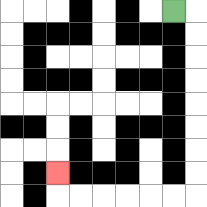{'start': '[7, 0]', 'end': '[2, 7]', 'path_directions': 'R,D,D,D,D,D,D,D,D,L,L,L,L,L,L,U', 'path_coordinates': '[[7, 0], [8, 0], [8, 1], [8, 2], [8, 3], [8, 4], [8, 5], [8, 6], [8, 7], [8, 8], [7, 8], [6, 8], [5, 8], [4, 8], [3, 8], [2, 8], [2, 7]]'}